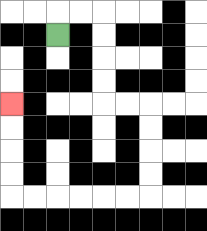{'start': '[2, 1]', 'end': '[0, 4]', 'path_directions': 'U,R,R,D,D,D,D,R,R,D,D,D,D,L,L,L,L,L,L,U,U,U,U', 'path_coordinates': '[[2, 1], [2, 0], [3, 0], [4, 0], [4, 1], [4, 2], [4, 3], [4, 4], [5, 4], [6, 4], [6, 5], [6, 6], [6, 7], [6, 8], [5, 8], [4, 8], [3, 8], [2, 8], [1, 8], [0, 8], [0, 7], [0, 6], [0, 5], [0, 4]]'}